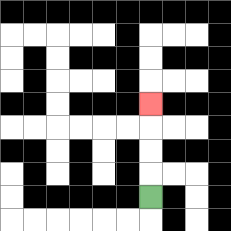{'start': '[6, 8]', 'end': '[6, 4]', 'path_directions': 'U,U,U,U', 'path_coordinates': '[[6, 8], [6, 7], [6, 6], [6, 5], [6, 4]]'}